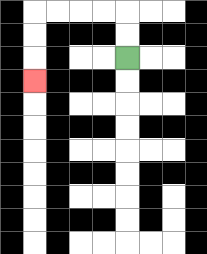{'start': '[5, 2]', 'end': '[1, 3]', 'path_directions': 'U,U,L,L,L,L,D,D,D', 'path_coordinates': '[[5, 2], [5, 1], [5, 0], [4, 0], [3, 0], [2, 0], [1, 0], [1, 1], [1, 2], [1, 3]]'}